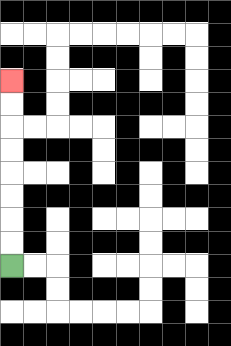{'start': '[0, 11]', 'end': '[0, 3]', 'path_directions': 'U,U,U,U,U,U,U,U', 'path_coordinates': '[[0, 11], [0, 10], [0, 9], [0, 8], [0, 7], [0, 6], [0, 5], [0, 4], [0, 3]]'}